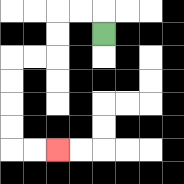{'start': '[4, 1]', 'end': '[2, 6]', 'path_directions': 'U,L,L,D,D,L,L,D,D,D,D,R,R', 'path_coordinates': '[[4, 1], [4, 0], [3, 0], [2, 0], [2, 1], [2, 2], [1, 2], [0, 2], [0, 3], [0, 4], [0, 5], [0, 6], [1, 6], [2, 6]]'}